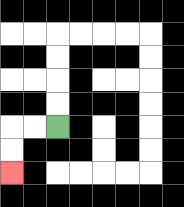{'start': '[2, 5]', 'end': '[0, 7]', 'path_directions': 'L,L,D,D', 'path_coordinates': '[[2, 5], [1, 5], [0, 5], [0, 6], [0, 7]]'}